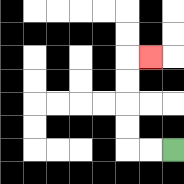{'start': '[7, 6]', 'end': '[6, 2]', 'path_directions': 'L,L,U,U,U,U,R', 'path_coordinates': '[[7, 6], [6, 6], [5, 6], [5, 5], [5, 4], [5, 3], [5, 2], [6, 2]]'}